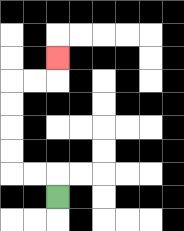{'start': '[2, 8]', 'end': '[2, 2]', 'path_directions': 'U,L,L,U,U,U,U,R,R,U', 'path_coordinates': '[[2, 8], [2, 7], [1, 7], [0, 7], [0, 6], [0, 5], [0, 4], [0, 3], [1, 3], [2, 3], [2, 2]]'}